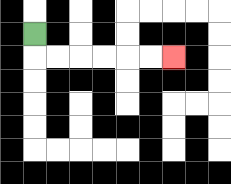{'start': '[1, 1]', 'end': '[7, 2]', 'path_directions': 'D,R,R,R,R,R,R', 'path_coordinates': '[[1, 1], [1, 2], [2, 2], [3, 2], [4, 2], [5, 2], [6, 2], [7, 2]]'}